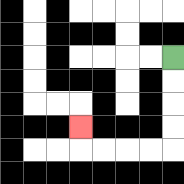{'start': '[7, 2]', 'end': '[3, 5]', 'path_directions': 'D,D,D,D,L,L,L,L,U', 'path_coordinates': '[[7, 2], [7, 3], [7, 4], [7, 5], [7, 6], [6, 6], [5, 6], [4, 6], [3, 6], [3, 5]]'}